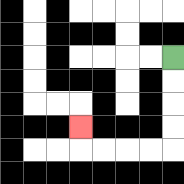{'start': '[7, 2]', 'end': '[3, 5]', 'path_directions': 'D,D,D,D,L,L,L,L,U', 'path_coordinates': '[[7, 2], [7, 3], [7, 4], [7, 5], [7, 6], [6, 6], [5, 6], [4, 6], [3, 6], [3, 5]]'}